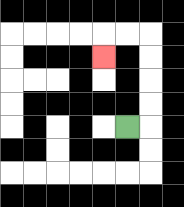{'start': '[5, 5]', 'end': '[4, 2]', 'path_directions': 'R,U,U,U,U,L,L,D', 'path_coordinates': '[[5, 5], [6, 5], [6, 4], [6, 3], [6, 2], [6, 1], [5, 1], [4, 1], [4, 2]]'}